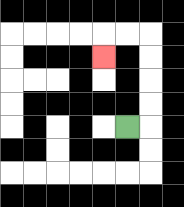{'start': '[5, 5]', 'end': '[4, 2]', 'path_directions': 'R,U,U,U,U,L,L,D', 'path_coordinates': '[[5, 5], [6, 5], [6, 4], [6, 3], [6, 2], [6, 1], [5, 1], [4, 1], [4, 2]]'}